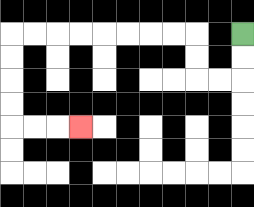{'start': '[10, 1]', 'end': '[3, 5]', 'path_directions': 'D,D,L,L,U,U,L,L,L,L,L,L,L,L,D,D,D,D,R,R,R', 'path_coordinates': '[[10, 1], [10, 2], [10, 3], [9, 3], [8, 3], [8, 2], [8, 1], [7, 1], [6, 1], [5, 1], [4, 1], [3, 1], [2, 1], [1, 1], [0, 1], [0, 2], [0, 3], [0, 4], [0, 5], [1, 5], [2, 5], [3, 5]]'}